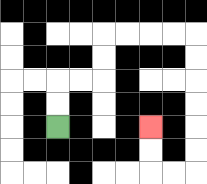{'start': '[2, 5]', 'end': '[6, 5]', 'path_directions': 'U,U,R,R,U,U,R,R,R,R,D,D,D,D,D,D,L,L,U,U', 'path_coordinates': '[[2, 5], [2, 4], [2, 3], [3, 3], [4, 3], [4, 2], [4, 1], [5, 1], [6, 1], [7, 1], [8, 1], [8, 2], [8, 3], [8, 4], [8, 5], [8, 6], [8, 7], [7, 7], [6, 7], [6, 6], [6, 5]]'}